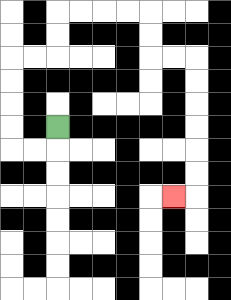{'start': '[2, 5]', 'end': '[7, 8]', 'path_directions': 'D,L,L,U,U,U,U,R,R,U,U,R,R,R,R,D,D,R,R,D,D,D,D,D,D,L', 'path_coordinates': '[[2, 5], [2, 6], [1, 6], [0, 6], [0, 5], [0, 4], [0, 3], [0, 2], [1, 2], [2, 2], [2, 1], [2, 0], [3, 0], [4, 0], [5, 0], [6, 0], [6, 1], [6, 2], [7, 2], [8, 2], [8, 3], [8, 4], [8, 5], [8, 6], [8, 7], [8, 8], [7, 8]]'}